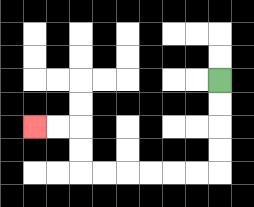{'start': '[9, 3]', 'end': '[1, 5]', 'path_directions': 'D,D,D,D,L,L,L,L,L,L,U,U,L,L', 'path_coordinates': '[[9, 3], [9, 4], [9, 5], [9, 6], [9, 7], [8, 7], [7, 7], [6, 7], [5, 7], [4, 7], [3, 7], [3, 6], [3, 5], [2, 5], [1, 5]]'}